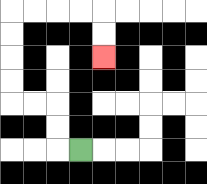{'start': '[3, 6]', 'end': '[4, 2]', 'path_directions': 'L,U,U,L,L,U,U,U,U,R,R,R,R,D,D', 'path_coordinates': '[[3, 6], [2, 6], [2, 5], [2, 4], [1, 4], [0, 4], [0, 3], [0, 2], [0, 1], [0, 0], [1, 0], [2, 0], [3, 0], [4, 0], [4, 1], [4, 2]]'}